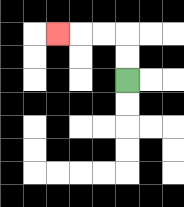{'start': '[5, 3]', 'end': '[2, 1]', 'path_directions': 'U,U,L,L,L', 'path_coordinates': '[[5, 3], [5, 2], [5, 1], [4, 1], [3, 1], [2, 1]]'}